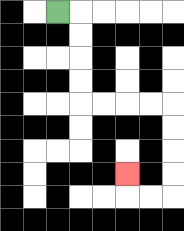{'start': '[2, 0]', 'end': '[5, 7]', 'path_directions': 'R,D,D,D,D,R,R,R,R,D,D,D,D,L,L,U', 'path_coordinates': '[[2, 0], [3, 0], [3, 1], [3, 2], [3, 3], [3, 4], [4, 4], [5, 4], [6, 4], [7, 4], [7, 5], [7, 6], [7, 7], [7, 8], [6, 8], [5, 8], [5, 7]]'}